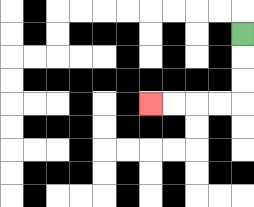{'start': '[10, 1]', 'end': '[6, 4]', 'path_directions': 'D,D,D,L,L,L,L', 'path_coordinates': '[[10, 1], [10, 2], [10, 3], [10, 4], [9, 4], [8, 4], [7, 4], [6, 4]]'}